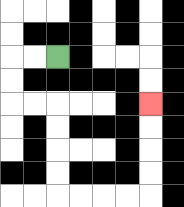{'start': '[2, 2]', 'end': '[6, 4]', 'path_directions': 'L,L,D,D,R,R,D,D,D,D,R,R,R,R,U,U,U,U', 'path_coordinates': '[[2, 2], [1, 2], [0, 2], [0, 3], [0, 4], [1, 4], [2, 4], [2, 5], [2, 6], [2, 7], [2, 8], [3, 8], [4, 8], [5, 8], [6, 8], [6, 7], [6, 6], [6, 5], [6, 4]]'}